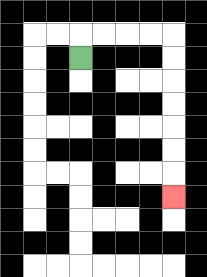{'start': '[3, 2]', 'end': '[7, 8]', 'path_directions': 'U,R,R,R,R,D,D,D,D,D,D,D', 'path_coordinates': '[[3, 2], [3, 1], [4, 1], [5, 1], [6, 1], [7, 1], [7, 2], [7, 3], [7, 4], [7, 5], [7, 6], [7, 7], [7, 8]]'}